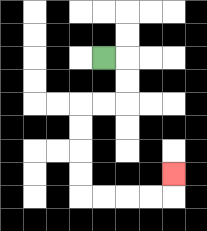{'start': '[4, 2]', 'end': '[7, 7]', 'path_directions': 'R,D,D,L,L,D,D,D,D,R,R,R,R,U', 'path_coordinates': '[[4, 2], [5, 2], [5, 3], [5, 4], [4, 4], [3, 4], [3, 5], [3, 6], [3, 7], [3, 8], [4, 8], [5, 8], [6, 8], [7, 8], [7, 7]]'}